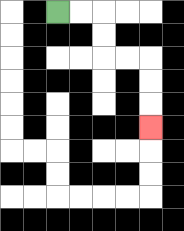{'start': '[2, 0]', 'end': '[6, 5]', 'path_directions': 'R,R,D,D,R,R,D,D,D', 'path_coordinates': '[[2, 0], [3, 0], [4, 0], [4, 1], [4, 2], [5, 2], [6, 2], [6, 3], [6, 4], [6, 5]]'}